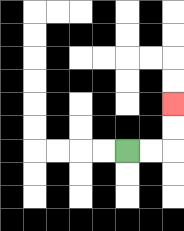{'start': '[5, 6]', 'end': '[7, 4]', 'path_directions': 'R,R,U,U', 'path_coordinates': '[[5, 6], [6, 6], [7, 6], [7, 5], [7, 4]]'}